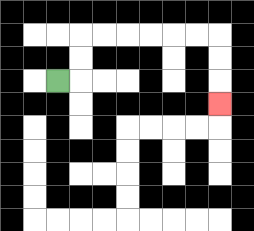{'start': '[2, 3]', 'end': '[9, 4]', 'path_directions': 'R,U,U,R,R,R,R,R,R,D,D,D', 'path_coordinates': '[[2, 3], [3, 3], [3, 2], [3, 1], [4, 1], [5, 1], [6, 1], [7, 1], [8, 1], [9, 1], [9, 2], [9, 3], [9, 4]]'}